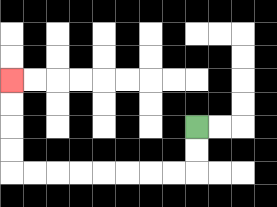{'start': '[8, 5]', 'end': '[0, 3]', 'path_directions': 'D,D,L,L,L,L,L,L,L,L,U,U,U,U', 'path_coordinates': '[[8, 5], [8, 6], [8, 7], [7, 7], [6, 7], [5, 7], [4, 7], [3, 7], [2, 7], [1, 7], [0, 7], [0, 6], [0, 5], [0, 4], [0, 3]]'}